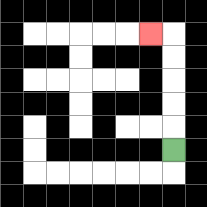{'start': '[7, 6]', 'end': '[6, 1]', 'path_directions': 'U,U,U,U,U,L', 'path_coordinates': '[[7, 6], [7, 5], [7, 4], [7, 3], [7, 2], [7, 1], [6, 1]]'}